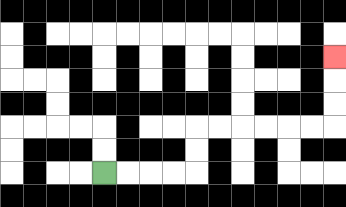{'start': '[4, 7]', 'end': '[14, 2]', 'path_directions': 'R,R,R,R,U,U,R,R,R,R,R,R,U,U,U', 'path_coordinates': '[[4, 7], [5, 7], [6, 7], [7, 7], [8, 7], [8, 6], [8, 5], [9, 5], [10, 5], [11, 5], [12, 5], [13, 5], [14, 5], [14, 4], [14, 3], [14, 2]]'}